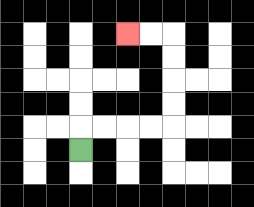{'start': '[3, 6]', 'end': '[5, 1]', 'path_directions': 'U,R,R,R,R,U,U,U,U,L,L', 'path_coordinates': '[[3, 6], [3, 5], [4, 5], [5, 5], [6, 5], [7, 5], [7, 4], [7, 3], [7, 2], [7, 1], [6, 1], [5, 1]]'}